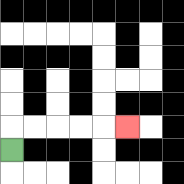{'start': '[0, 6]', 'end': '[5, 5]', 'path_directions': 'U,R,R,R,R,R', 'path_coordinates': '[[0, 6], [0, 5], [1, 5], [2, 5], [3, 5], [4, 5], [5, 5]]'}